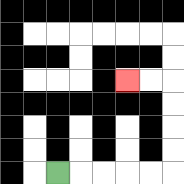{'start': '[2, 7]', 'end': '[5, 3]', 'path_directions': 'R,R,R,R,R,U,U,U,U,L,L', 'path_coordinates': '[[2, 7], [3, 7], [4, 7], [5, 7], [6, 7], [7, 7], [7, 6], [7, 5], [7, 4], [7, 3], [6, 3], [5, 3]]'}